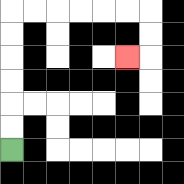{'start': '[0, 6]', 'end': '[5, 2]', 'path_directions': 'U,U,U,U,U,U,R,R,R,R,R,R,D,D,L', 'path_coordinates': '[[0, 6], [0, 5], [0, 4], [0, 3], [0, 2], [0, 1], [0, 0], [1, 0], [2, 0], [3, 0], [4, 0], [5, 0], [6, 0], [6, 1], [6, 2], [5, 2]]'}